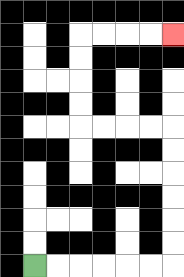{'start': '[1, 11]', 'end': '[7, 1]', 'path_directions': 'R,R,R,R,R,R,U,U,U,U,U,U,L,L,L,L,U,U,U,U,R,R,R,R', 'path_coordinates': '[[1, 11], [2, 11], [3, 11], [4, 11], [5, 11], [6, 11], [7, 11], [7, 10], [7, 9], [7, 8], [7, 7], [7, 6], [7, 5], [6, 5], [5, 5], [4, 5], [3, 5], [3, 4], [3, 3], [3, 2], [3, 1], [4, 1], [5, 1], [6, 1], [7, 1]]'}